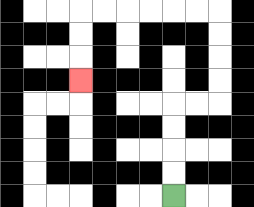{'start': '[7, 8]', 'end': '[3, 3]', 'path_directions': 'U,U,U,U,R,R,U,U,U,U,L,L,L,L,L,L,D,D,D', 'path_coordinates': '[[7, 8], [7, 7], [7, 6], [7, 5], [7, 4], [8, 4], [9, 4], [9, 3], [9, 2], [9, 1], [9, 0], [8, 0], [7, 0], [6, 0], [5, 0], [4, 0], [3, 0], [3, 1], [3, 2], [3, 3]]'}